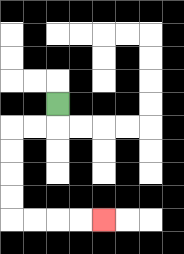{'start': '[2, 4]', 'end': '[4, 9]', 'path_directions': 'D,L,L,D,D,D,D,R,R,R,R', 'path_coordinates': '[[2, 4], [2, 5], [1, 5], [0, 5], [0, 6], [0, 7], [0, 8], [0, 9], [1, 9], [2, 9], [3, 9], [4, 9]]'}